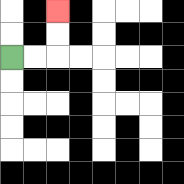{'start': '[0, 2]', 'end': '[2, 0]', 'path_directions': 'R,R,U,U', 'path_coordinates': '[[0, 2], [1, 2], [2, 2], [2, 1], [2, 0]]'}